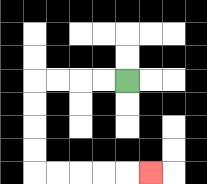{'start': '[5, 3]', 'end': '[6, 7]', 'path_directions': 'L,L,L,L,D,D,D,D,R,R,R,R,R', 'path_coordinates': '[[5, 3], [4, 3], [3, 3], [2, 3], [1, 3], [1, 4], [1, 5], [1, 6], [1, 7], [2, 7], [3, 7], [4, 7], [5, 7], [6, 7]]'}